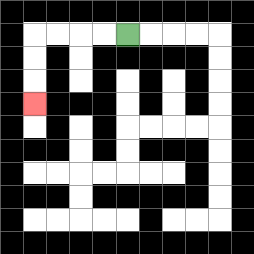{'start': '[5, 1]', 'end': '[1, 4]', 'path_directions': 'L,L,L,L,D,D,D', 'path_coordinates': '[[5, 1], [4, 1], [3, 1], [2, 1], [1, 1], [1, 2], [1, 3], [1, 4]]'}